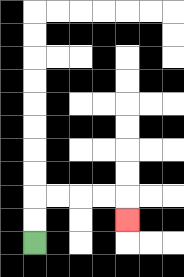{'start': '[1, 10]', 'end': '[5, 9]', 'path_directions': 'U,U,R,R,R,R,D', 'path_coordinates': '[[1, 10], [1, 9], [1, 8], [2, 8], [3, 8], [4, 8], [5, 8], [5, 9]]'}